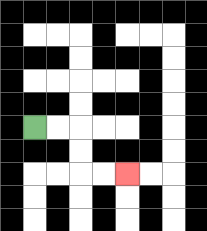{'start': '[1, 5]', 'end': '[5, 7]', 'path_directions': 'R,R,D,D,R,R', 'path_coordinates': '[[1, 5], [2, 5], [3, 5], [3, 6], [3, 7], [4, 7], [5, 7]]'}